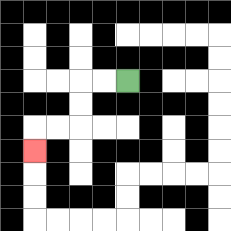{'start': '[5, 3]', 'end': '[1, 6]', 'path_directions': 'L,L,D,D,L,L,D', 'path_coordinates': '[[5, 3], [4, 3], [3, 3], [3, 4], [3, 5], [2, 5], [1, 5], [1, 6]]'}